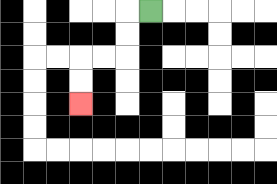{'start': '[6, 0]', 'end': '[3, 4]', 'path_directions': 'L,D,D,L,L,D,D', 'path_coordinates': '[[6, 0], [5, 0], [5, 1], [5, 2], [4, 2], [3, 2], [3, 3], [3, 4]]'}